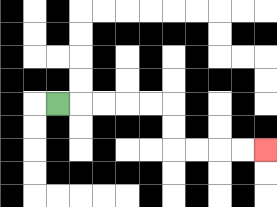{'start': '[2, 4]', 'end': '[11, 6]', 'path_directions': 'R,R,R,R,R,D,D,R,R,R,R', 'path_coordinates': '[[2, 4], [3, 4], [4, 4], [5, 4], [6, 4], [7, 4], [7, 5], [7, 6], [8, 6], [9, 6], [10, 6], [11, 6]]'}